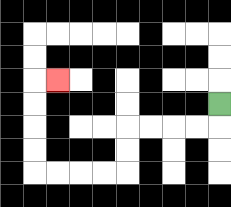{'start': '[9, 4]', 'end': '[2, 3]', 'path_directions': 'D,L,L,L,L,D,D,L,L,L,L,U,U,U,U,R', 'path_coordinates': '[[9, 4], [9, 5], [8, 5], [7, 5], [6, 5], [5, 5], [5, 6], [5, 7], [4, 7], [3, 7], [2, 7], [1, 7], [1, 6], [1, 5], [1, 4], [1, 3], [2, 3]]'}